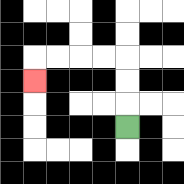{'start': '[5, 5]', 'end': '[1, 3]', 'path_directions': 'U,U,U,L,L,L,L,D', 'path_coordinates': '[[5, 5], [5, 4], [5, 3], [5, 2], [4, 2], [3, 2], [2, 2], [1, 2], [1, 3]]'}